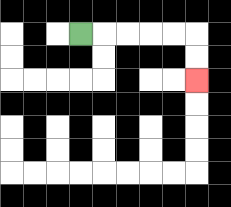{'start': '[3, 1]', 'end': '[8, 3]', 'path_directions': 'R,R,R,R,R,D,D', 'path_coordinates': '[[3, 1], [4, 1], [5, 1], [6, 1], [7, 1], [8, 1], [8, 2], [8, 3]]'}